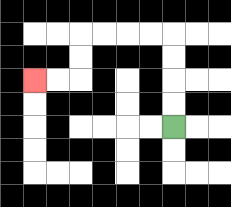{'start': '[7, 5]', 'end': '[1, 3]', 'path_directions': 'U,U,U,U,L,L,L,L,D,D,L,L', 'path_coordinates': '[[7, 5], [7, 4], [7, 3], [7, 2], [7, 1], [6, 1], [5, 1], [4, 1], [3, 1], [3, 2], [3, 3], [2, 3], [1, 3]]'}